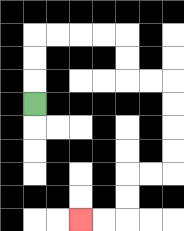{'start': '[1, 4]', 'end': '[3, 9]', 'path_directions': 'U,U,U,R,R,R,R,D,D,R,R,D,D,D,D,L,L,D,D,L,L', 'path_coordinates': '[[1, 4], [1, 3], [1, 2], [1, 1], [2, 1], [3, 1], [4, 1], [5, 1], [5, 2], [5, 3], [6, 3], [7, 3], [7, 4], [7, 5], [7, 6], [7, 7], [6, 7], [5, 7], [5, 8], [5, 9], [4, 9], [3, 9]]'}